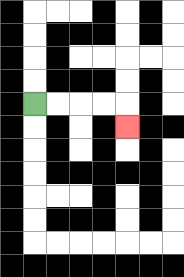{'start': '[1, 4]', 'end': '[5, 5]', 'path_directions': 'R,R,R,R,D', 'path_coordinates': '[[1, 4], [2, 4], [3, 4], [4, 4], [5, 4], [5, 5]]'}